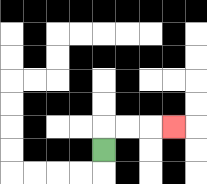{'start': '[4, 6]', 'end': '[7, 5]', 'path_directions': 'U,R,R,R', 'path_coordinates': '[[4, 6], [4, 5], [5, 5], [6, 5], [7, 5]]'}